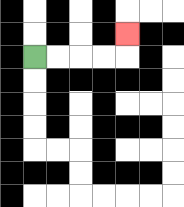{'start': '[1, 2]', 'end': '[5, 1]', 'path_directions': 'R,R,R,R,U', 'path_coordinates': '[[1, 2], [2, 2], [3, 2], [4, 2], [5, 2], [5, 1]]'}